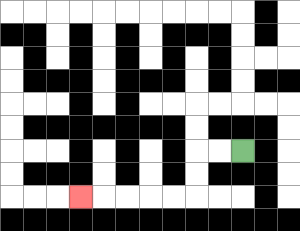{'start': '[10, 6]', 'end': '[3, 8]', 'path_directions': 'L,L,D,D,L,L,L,L,L', 'path_coordinates': '[[10, 6], [9, 6], [8, 6], [8, 7], [8, 8], [7, 8], [6, 8], [5, 8], [4, 8], [3, 8]]'}